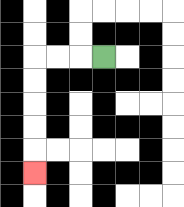{'start': '[4, 2]', 'end': '[1, 7]', 'path_directions': 'L,L,L,D,D,D,D,D', 'path_coordinates': '[[4, 2], [3, 2], [2, 2], [1, 2], [1, 3], [1, 4], [1, 5], [1, 6], [1, 7]]'}